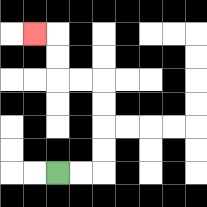{'start': '[2, 7]', 'end': '[1, 1]', 'path_directions': 'R,R,U,U,U,U,L,L,U,U,L', 'path_coordinates': '[[2, 7], [3, 7], [4, 7], [4, 6], [4, 5], [4, 4], [4, 3], [3, 3], [2, 3], [2, 2], [2, 1], [1, 1]]'}